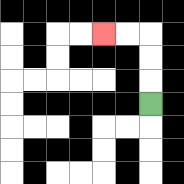{'start': '[6, 4]', 'end': '[4, 1]', 'path_directions': 'U,U,U,L,L', 'path_coordinates': '[[6, 4], [6, 3], [6, 2], [6, 1], [5, 1], [4, 1]]'}